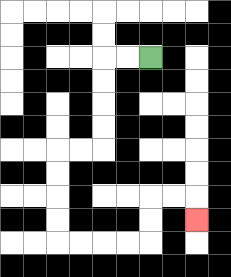{'start': '[6, 2]', 'end': '[8, 9]', 'path_directions': 'L,L,D,D,D,D,L,L,D,D,D,D,R,R,R,R,U,U,R,R,D', 'path_coordinates': '[[6, 2], [5, 2], [4, 2], [4, 3], [4, 4], [4, 5], [4, 6], [3, 6], [2, 6], [2, 7], [2, 8], [2, 9], [2, 10], [3, 10], [4, 10], [5, 10], [6, 10], [6, 9], [6, 8], [7, 8], [8, 8], [8, 9]]'}